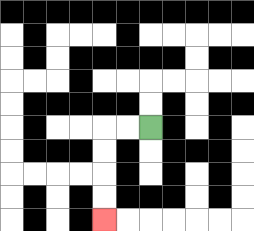{'start': '[6, 5]', 'end': '[4, 9]', 'path_directions': 'L,L,D,D,D,D', 'path_coordinates': '[[6, 5], [5, 5], [4, 5], [4, 6], [4, 7], [4, 8], [4, 9]]'}